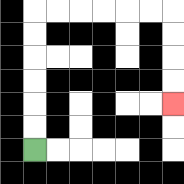{'start': '[1, 6]', 'end': '[7, 4]', 'path_directions': 'U,U,U,U,U,U,R,R,R,R,R,R,D,D,D,D', 'path_coordinates': '[[1, 6], [1, 5], [1, 4], [1, 3], [1, 2], [1, 1], [1, 0], [2, 0], [3, 0], [4, 0], [5, 0], [6, 0], [7, 0], [7, 1], [7, 2], [7, 3], [7, 4]]'}